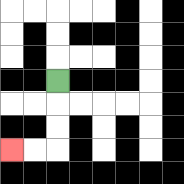{'start': '[2, 3]', 'end': '[0, 6]', 'path_directions': 'D,D,D,L,L', 'path_coordinates': '[[2, 3], [2, 4], [2, 5], [2, 6], [1, 6], [0, 6]]'}